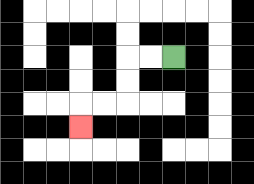{'start': '[7, 2]', 'end': '[3, 5]', 'path_directions': 'L,L,D,D,L,L,D', 'path_coordinates': '[[7, 2], [6, 2], [5, 2], [5, 3], [5, 4], [4, 4], [3, 4], [3, 5]]'}